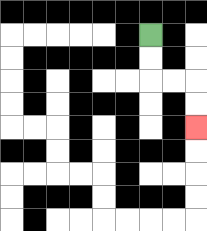{'start': '[6, 1]', 'end': '[8, 5]', 'path_directions': 'D,D,R,R,D,D', 'path_coordinates': '[[6, 1], [6, 2], [6, 3], [7, 3], [8, 3], [8, 4], [8, 5]]'}